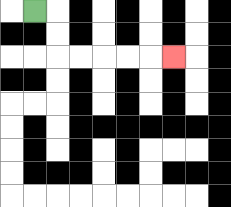{'start': '[1, 0]', 'end': '[7, 2]', 'path_directions': 'R,D,D,R,R,R,R,R', 'path_coordinates': '[[1, 0], [2, 0], [2, 1], [2, 2], [3, 2], [4, 2], [5, 2], [6, 2], [7, 2]]'}